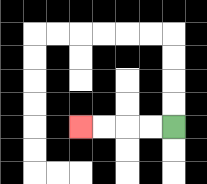{'start': '[7, 5]', 'end': '[3, 5]', 'path_directions': 'L,L,L,L', 'path_coordinates': '[[7, 5], [6, 5], [5, 5], [4, 5], [3, 5]]'}